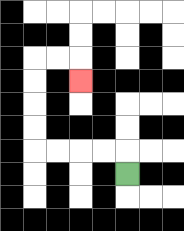{'start': '[5, 7]', 'end': '[3, 3]', 'path_directions': 'U,L,L,L,L,U,U,U,U,R,R,D', 'path_coordinates': '[[5, 7], [5, 6], [4, 6], [3, 6], [2, 6], [1, 6], [1, 5], [1, 4], [1, 3], [1, 2], [2, 2], [3, 2], [3, 3]]'}